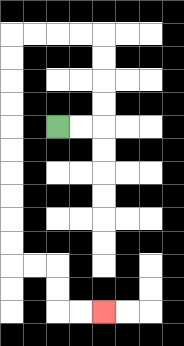{'start': '[2, 5]', 'end': '[4, 13]', 'path_directions': 'R,R,U,U,U,U,L,L,L,L,D,D,D,D,D,D,D,D,D,D,R,R,D,D,R,R', 'path_coordinates': '[[2, 5], [3, 5], [4, 5], [4, 4], [4, 3], [4, 2], [4, 1], [3, 1], [2, 1], [1, 1], [0, 1], [0, 2], [0, 3], [0, 4], [0, 5], [0, 6], [0, 7], [0, 8], [0, 9], [0, 10], [0, 11], [1, 11], [2, 11], [2, 12], [2, 13], [3, 13], [4, 13]]'}